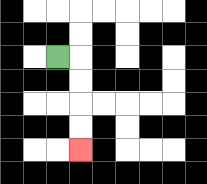{'start': '[2, 2]', 'end': '[3, 6]', 'path_directions': 'R,D,D,D,D', 'path_coordinates': '[[2, 2], [3, 2], [3, 3], [3, 4], [3, 5], [3, 6]]'}